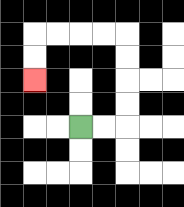{'start': '[3, 5]', 'end': '[1, 3]', 'path_directions': 'R,R,U,U,U,U,L,L,L,L,D,D', 'path_coordinates': '[[3, 5], [4, 5], [5, 5], [5, 4], [5, 3], [5, 2], [5, 1], [4, 1], [3, 1], [2, 1], [1, 1], [1, 2], [1, 3]]'}